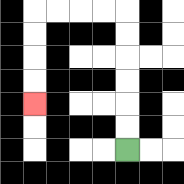{'start': '[5, 6]', 'end': '[1, 4]', 'path_directions': 'U,U,U,U,U,U,L,L,L,L,D,D,D,D', 'path_coordinates': '[[5, 6], [5, 5], [5, 4], [5, 3], [5, 2], [5, 1], [5, 0], [4, 0], [3, 0], [2, 0], [1, 0], [1, 1], [1, 2], [1, 3], [1, 4]]'}